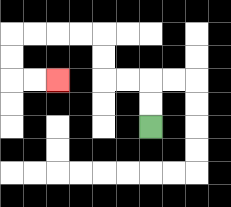{'start': '[6, 5]', 'end': '[2, 3]', 'path_directions': 'U,U,L,L,U,U,L,L,L,L,D,D,R,R', 'path_coordinates': '[[6, 5], [6, 4], [6, 3], [5, 3], [4, 3], [4, 2], [4, 1], [3, 1], [2, 1], [1, 1], [0, 1], [0, 2], [0, 3], [1, 3], [2, 3]]'}